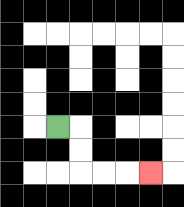{'start': '[2, 5]', 'end': '[6, 7]', 'path_directions': 'R,D,D,R,R,R', 'path_coordinates': '[[2, 5], [3, 5], [3, 6], [3, 7], [4, 7], [5, 7], [6, 7]]'}